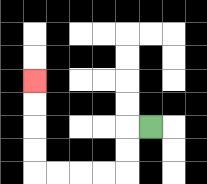{'start': '[6, 5]', 'end': '[1, 3]', 'path_directions': 'L,D,D,L,L,L,L,U,U,U,U', 'path_coordinates': '[[6, 5], [5, 5], [5, 6], [5, 7], [4, 7], [3, 7], [2, 7], [1, 7], [1, 6], [1, 5], [1, 4], [1, 3]]'}